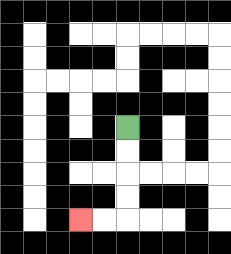{'start': '[5, 5]', 'end': '[3, 9]', 'path_directions': 'D,D,D,D,L,L', 'path_coordinates': '[[5, 5], [5, 6], [5, 7], [5, 8], [5, 9], [4, 9], [3, 9]]'}